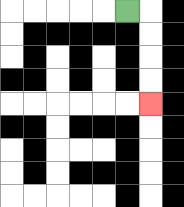{'start': '[5, 0]', 'end': '[6, 4]', 'path_directions': 'R,D,D,D,D', 'path_coordinates': '[[5, 0], [6, 0], [6, 1], [6, 2], [6, 3], [6, 4]]'}